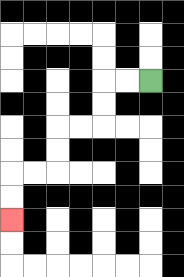{'start': '[6, 3]', 'end': '[0, 9]', 'path_directions': 'L,L,D,D,L,L,D,D,L,L,D,D', 'path_coordinates': '[[6, 3], [5, 3], [4, 3], [4, 4], [4, 5], [3, 5], [2, 5], [2, 6], [2, 7], [1, 7], [0, 7], [0, 8], [0, 9]]'}